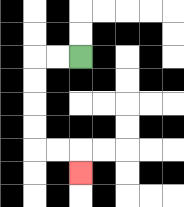{'start': '[3, 2]', 'end': '[3, 7]', 'path_directions': 'L,L,D,D,D,D,R,R,D', 'path_coordinates': '[[3, 2], [2, 2], [1, 2], [1, 3], [1, 4], [1, 5], [1, 6], [2, 6], [3, 6], [3, 7]]'}